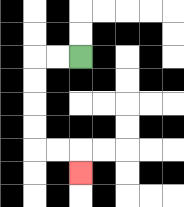{'start': '[3, 2]', 'end': '[3, 7]', 'path_directions': 'L,L,D,D,D,D,R,R,D', 'path_coordinates': '[[3, 2], [2, 2], [1, 2], [1, 3], [1, 4], [1, 5], [1, 6], [2, 6], [3, 6], [3, 7]]'}